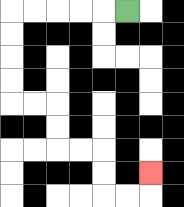{'start': '[5, 0]', 'end': '[6, 7]', 'path_directions': 'L,L,L,L,L,D,D,D,D,R,R,D,D,R,R,D,D,R,R,U', 'path_coordinates': '[[5, 0], [4, 0], [3, 0], [2, 0], [1, 0], [0, 0], [0, 1], [0, 2], [0, 3], [0, 4], [1, 4], [2, 4], [2, 5], [2, 6], [3, 6], [4, 6], [4, 7], [4, 8], [5, 8], [6, 8], [6, 7]]'}